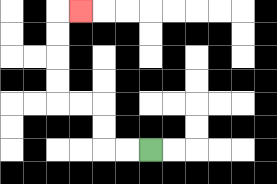{'start': '[6, 6]', 'end': '[3, 0]', 'path_directions': 'L,L,U,U,L,L,U,U,U,U,R', 'path_coordinates': '[[6, 6], [5, 6], [4, 6], [4, 5], [4, 4], [3, 4], [2, 4], [2, 3], [2, 2], [2, 1], [2, 0], [3, 0]]'}